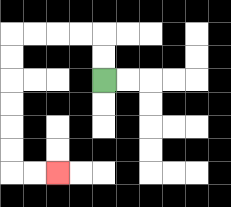{'start': '[4, 3]', 'end': '[2, 7]', 'path_directions': 'U,U,L,L,L,L,D,D,D,D,D,D,R,R', 'path_coordinates': '[[4, 3], [4, 2], [4, 1], [3, 1], [2, 1], [1, 1], [0, 1], [0, 2], [0, 3], [0, 4], [0, 5], [0, 6], [0, 7], [1, 7], [2, 7]]'}